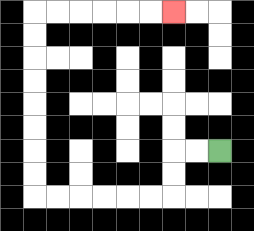{'start': '[9, 6]', 'end': '[7, 0]', 'path_directions': 'L,L,D,D,L,L,L,L,L,L,U,U,U,U,U,U,U,U,R,R,R,R,R,R', 'path_coordinates': '[[9, 6], [8, 6], [7, 6], [7, 7], [7, 8], [6, 8], [5, 8], [4, 8], [3, 8], [2, 8], [1, 8], [1, 7], [1, 6], [1, 5], [1, 4], [1, 3], [1, 2], [1, 1], [1, 0], [2, 0], [3, 0], [4, 0], [5, 0], [6, 0], [7, 0]]'}